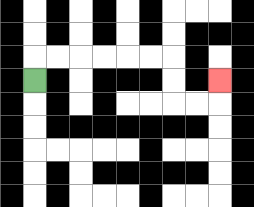{'start': '[1, 3]', 'end': '[9, 3]', 'path_directions': 'U,R,R,R,R,R,R,D,D,R,R,U', 'path_coordinates': '[[1, 3], [1, 2], [2, 2], [3, 2], [4, 2], [5, 2], [6, 2], [7, 2], [7, 3], [7, 4], [8, 4], [9, 4], [9, 3]]'}